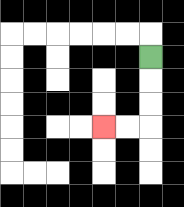{'start': '[6, 2]', 'end': '[4, 5]', 'path_directions': 'D,D,D,L,L', 'path_coordinates': '[[6, 2], [6, 3], [6, 4], [6, 5], [5, 5], [4, 5]]'}